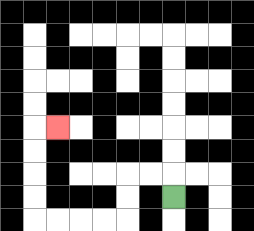{'start': '[7, 8]', 'end': '[2, 5]', 'path_directions': 'U,L,L,D,D,L,L,L,L,U,U,U,U,R', 'path_coordinates': '[[7, 8], [7, 7], [6, 7], [5, 7], [5, 8], [5, 9], [4, 9], [3, 9], [2, 9], [1, 9], [1, 8], [1, 7], [1, 6], [1, 5], [2, 5]]'}